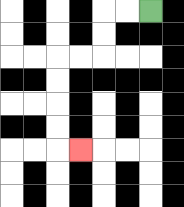{'start': '[6, 0]', 'end': '[3, 6]', 'path_directions': 'L,L,D,D,L,L,D,D,D,D,R', 'path_coordinates': '[[6, 0], [5, 0], [4, 0], [4, 1], [4, 2], [3, 2], [2, 2], [2, 3], [2, 4], [2, 5], [2, 6], [3, 6]]'}